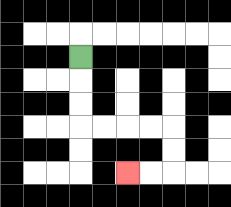{'start': '[3, 2]', 'end': '[5, 7]', 'path_directions': 'D,D,D,R,R,R,R,D,D,L,L', 'path_coordinates': '[[3, 2], [3, 3], [3, 4], [3, 5], [4, 5], [5, 5], [6, 5], [7, 5], [7, 6], [7, 7], [6, 7], [5, 7]]'}